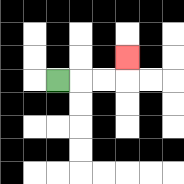{'start': '[2, 3]', 'end': '[5, 2]', 'path_directions': 'R,R,R,U', 'path_coordinates': '[[2, 3], [3, 3], [4, 3], [5, 3], [5, 2]]'}